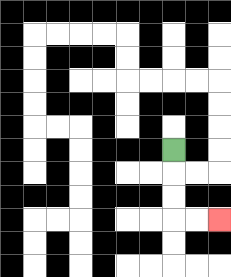{'start': '[7, 6]', 'end': '[9, 9]', 'path_directions': 'D,D,D,R,R', 'path_coordinates': '[[7, 6], [7, 7], [7, 8], [7, 9], [8, 9], [9, 9]]'}